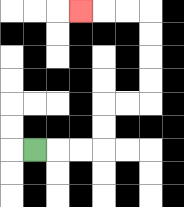{'start': '[1, 6]', 'end': '[3, 0]', 'path_directions': 'R,R,R,U,U,R,R,U,U,U,U,L,L,L', 'path_coordinates': '[[1, 6], [2, 6], [3, 6], [4, 6], [4, 5], [4, 4], [5, 4], [6, 4], [6, 3], [6, 2], [6, 1], [6, 0], [5, 0], [4, 0], [3, 0]]'}